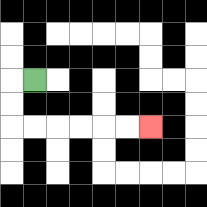{'start': '[1, 3]', 'end': '[6, 5]', 'path_directions': 'L,D,D,R,R,R,R,R,R', 'path_coordinates': '[[1, 3], [0, 3], [0, 4], [0, 5], [1, 5], [2, 5], [3, 5], [4, 5], [5, 5], [6, 5]]'}